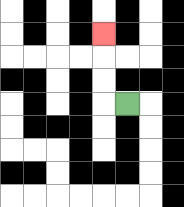{'start': '[5, 4]', 'end': '[4, 1]', 'path_directions': 'L,U,U,U', 'path_coordinates': '[[5, 4], [4, 4], [4, 3], [4, 2], [4, 1]]'}